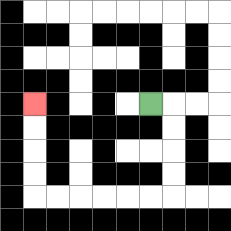{'start': '[6, 4]', 'end': '[1, 4]', 'path_directions': 'R,D,D,D,D,L,L,L,L,L,L,U,U,U,U', 'path_coordinates': '[[6, 4], [7, 4], [7, 5], [7, 6], [7, 7], [7, 8], [6, 8], [5, 8], [4, 8], [3, 8], [2, 8], [1, 8], [1, 7], [1, 6], [1, 5], [1, 4]]'}